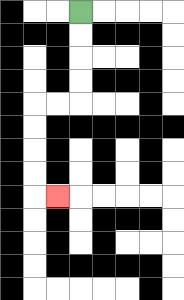{'start': '[3, 0]', 'end': '[2, 8]', 'path_directions': 'D,D,D,D,L,L,D,D,D,D,R', 'path_coordinates': '[[3, 0], [3, 1], [3, 2], [3, 3], [3, 4], [2, 4], [1, 4], [1, 5], [1, 6], [1, 7], [1, 8], [2, 8]]'}